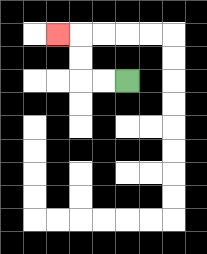{'start': '[5, 3]', 'end': '[2, 1]', 'path_directions': 'L,L,U,U,L', 'path_coordinates': '[[5, 3], [4, 3], [3, 3], [3, 2], [3, 1], [2, 1]]'}